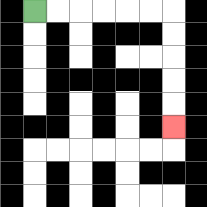{'start': '[1, 0]', 'end': '[7, 5]', 'path_directions': 'R,R,R,R,R,R,D,D,D,D,D', 'path_coordinates': '[[1, 0], [2, 0], [3, 0], [4, 0], [5, 0], [6, 0], [7, 0], [7, 1], [7, 2], [7, 3], [7, 4], [7, 5]]'}